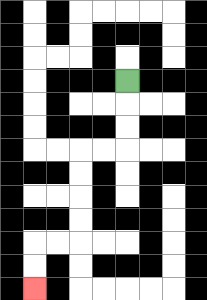{'start': '[5, 3]', 'end': '[1, 12]', 'path_directions': 'D,D,D,L,L,D,D,D,D,L,L,D,D', 'path_coordinates': '[[5, 3], [5, 4], [5, 5], [5, 6], [4, 6], [3, 6], [3, 7], [3, 8], [3, 9], [3, 10], [2, 10], [1, 10], [1, 11], [1, 12]]'}